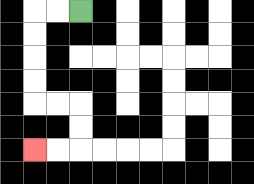{'start': '[3, 0]', 'end': '[1, 6]', 'path_directions': 'L,L,D,D,D,D,R,R,D,D,L,L', 'path_coordinates': '[[3, 0], [2, 0], [1, 0], [1, 1], [1, 2], [1, 3], [1, 4], [2, 4], [3, 4], [3, 5], [3, 6], [2, 6], [1, 6]]'}